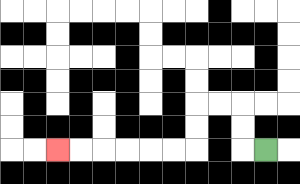{'start': '[11, 6]', 'end': '[2, 6]', 'path_directions': 'L,U,U,L,L,D,D,L,L,L,L,L,L', 'path_coordinates': '[[11, 6], [10, 6], [10, 5], [10, 4], [9, 4], [8, 4], [8, 5], [8, 6], [7, 6], [6, 6], [5, 6], [4, 6], [3, 6], [2, 6]]'}